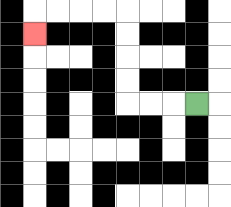{'start': '[8, 4]', 'end': '[1, 1]', 'path_directions': 'L,L,L,U,U,U,U,L,L,L,L,D', 'path_coordinates': '[[8, 4], [7, 4], [6, 4], [5, 4], [5, 3], [5, 2], [5, 1], [5, 0], [4, 0], [3, 0], [2, 0], [1, 0], [1, 1]]'}